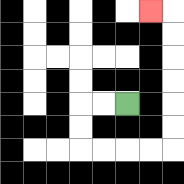{'start': '[5, 4]', 'end': '[6, 0]', 'path_directions': 'L,L,D,D,R,R,R,R,U,U,U,U,U,U,L', 'path_coordinates': '[[5, 4], [4, 4], [3, 4], [3, 5], [3, 6], [4, 6], [5, 6], [6, 6], [7, 6], [7, 5], [7, 4], [7, 3], [7, 2], [7, 1], [7, 0], [6, 0]]'}